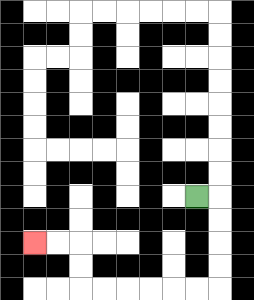{'start': '[8, 8]', 'end': '[1, 10]', 'path_directions': 'R,D,D,D,D,L,L,L,L,L,L,U,U,L,L', 'path_coordinates': '[[8, 8], [9, 8], [9, 9], [9, 10], [9, 11], [9, 12], [8, 12], [7, 12], [6, 12], [5, 12], [4, 12], [3, 12], [3, 11], [3, 10], [2, 10], [1, 10]]'}